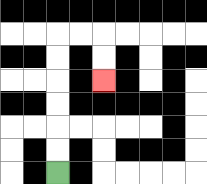{'start': '[2, 7]', 'end': '[4, 3]', 'path_directions': 'U,U,U,U,U,U,R,R,D,D', 'path_coordinates': '[[2, 7], [2, 6], [2, 5], [2, 4], [2, 3], [2, 2], [2, 1], [3, 1], [4, 1], [4, 2], [4, 3]]'}